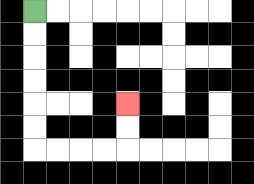{'start': '[1, 0]', 'end': '[5, 4]', 'path_directions': 'D,D,D,D,D,D,R,R,R,R,U,U', 'path_coordinates': '[[1, 0], [1, 1], [1, 2], [1, 3], [1, 4], [1, 5], [1, 6], [2, 6], [3, 6], [4, 6], [5, 6], [5, 5], [5, 4]]'}